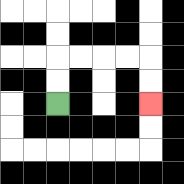{'start': '[2, 4]', 'end': '[6, 4]', 'path_directions': 'U,U,R,R,R,R,D,D', 'path_coordinates': '[[2, 4], [2, 3], [2, 2], [3, 2], [4, 2], [5, 2], [6, 2], [6, 3], [6, 4]]'}